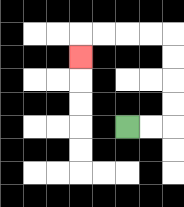{'start': '[5, 5]', 'end': '[3, 2]', 'path_directions': 'R,R,U,U,U,U,L,L,L,L,D', 'path_coordinates': '[[5, 5], [6, 5], [7, 5], [7, 4], [7, 3], [7, 2], [7, 1], [6, 1], [5, 1], [4, 1], [3, 1], [3, 2]]'}